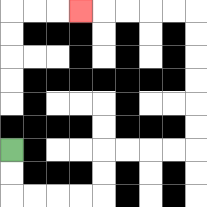{'start': '[0, 6]', 'end': '[3, 0]', 'path_directions': 'D,D,R,R,R,R,U,U,R,R,R,R,U,U,U,U,U,U,L,L,L,L,L', 'path_coordinates': '[[0, 6], [0, 7], [0, 8], [1, 8], [2, 8], [3, 8], [4, 8], [4, 7], [4, 6], [5, 6], [6, 6], [7, 6], [8, 6], [8, 5], [8, 4], [8, 3], [8, 2], [8, 1], [8, 0], [7, 0], [6, 0], [5, 0], [4, 0], [3, 0]]'}